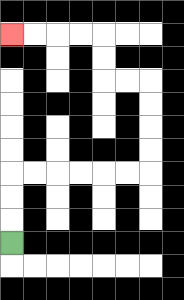{'start': '[0, 10]', 'end': '[0, 1]', 'path_directions': 'U,U,U,R,R,R,R,R,R,U,U,U,U,L,L,U,U,L,L,L,L', 'path_coordinates': '[[0, 10], [0, 9], [0, 8], [0, 7], [1, 7], [2, 7], [3, 7], [4, 7], [5, 7], [6, 7], [6, 6], [6, 5], [6, 4], [6, 3], [5, 3], [4, 3], [4, 2], [4, 1], [3, 1], [2, 1], [1, 1], [0, 1]]'}